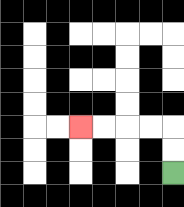{'start': '[7, 7]', 'end': '[3, 5]', 'path_directions': 'U,U,L,L,L,L', 'path_coordinates': '[[7, 7], [7, 6], [7, 5], [6, 5], [5, 5], [4, 5], [3, 5]]'}